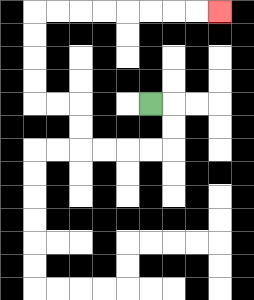{'start': '[6, 4]', 'end': '[9, 0]', 'path_directions': 'R,D,D,L,L,L,L,U,U,L,L,U,U,U,U,R,R,R,R,R,R,R,R', 'path_coordinates': '[[6, 4], [7, 4], [7, 5], [7, 6], [6, 6], [5, 6], [4, 6], [3, 6], [3, 5], [3, 4], [2, 4], [1, 4], [1, 3], [1, 2], [1, 1], [1, 0], [2, 0], [3, 0], [4, 0], [5, 0], [6, 0], [7, 0], [8, 0], [9, 0]]'}